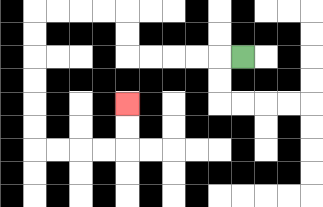{'start': '[10, 2]', 'end': '[5, 4]', 'path_directions': 'L,L,L,L,L,U,U,L,L,L,L,D,D,D,D,D,D,R,R,R,R,U,U', 'path_coordinates': '[[10, 2], [9, 2], [8, 2], [7, 2], [6, 2], [5, 2], [5, 1], [5, 0], [4, 0], [3, 0], [2, 0], [1, 0], [1, 1], [1, 2], [1, 3], [1, 4], [1, 5], [1, 6], [2, 6], [3, 6], [4, 6], [5, 6], [5, 5], [5, 4]]'}